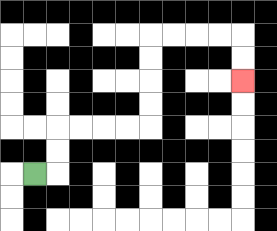{'start': '[1, 7]', 'end': '[10, 3]', 'path_directions': 'R,U,U,R,R,R,R,U,U,U,U,R,R,R,R,D,D', 'path_coordinates': '[[1, 7], [2, 7], [2, 6], [2, 5], [3, 5], [4, 5], [5, 5], [6, 5], [6, 4], [6, 3], [6, 2], [6, 1], [7, 1], [8, 1], [9, 1], [10, 1], [10, 2], [10, 3]]'}